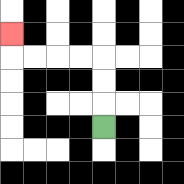{'start': '[4, 5]', 'end': '[0, 1]', 'path_directions': 'U,U,U,L,L,L,L,U', 'path_coordinates': '[[4, 5], [4, 4], [4, 3], [4, 2], [3, 2], [2, 2], [1, 2], [0, 2], [0, 1]]'}